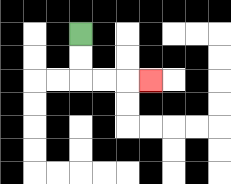{'start': '[3, 1]', 'end': '[6, 3]', 'path_directions': 'D,D,R,R,R', 'path_coordinates': '[[3, 1], [3, 2], [3, 3], [4, 3], [5, 3], [6, 3]]'}